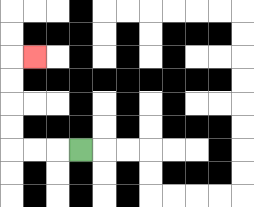{'start': '[3, 6]', 'end': '[1, 2]', 'path_directions': 'L,L,L,U,U,U,U,R', 'path_coordinates': '[[3, 6], [2, 6], [1, 6], [0, 6], [0, 5], [0, 4], [0, 3], [0, 2], [1, 2]]'}